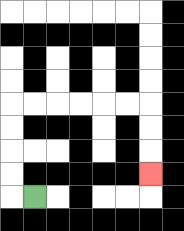{'start': '[1, 8]', 'end': '[6, 7]', 'path_directions': 'L,U,U,U,U,R,R,R,R,R,R,D,D,D', 'path_coordinates': '[[1, 8], [0, 8], [0, 7], [0, 6], [0, 5], [0, 4], [1, 4], [2, 4], [3, 4], [4, 4], [5, 4], [6, 4], [6, 5], [6, 6], [6, 7]]'}